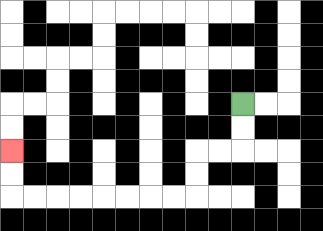{'start': '[10, 4]', 'end': '[0, 6]', 'path_directions': 'D,D,L,L,D,D,L,L,L,L,L,L,L,L,U,U', 'path_coordinates': '[[10, 4], [10, 5], [10, 6], [9, 6], [8, 6], [8, 7], [8, 8], [7, 8], [6, 8], [5, 8], [4, 8], [3, 8], [2, 8], [1, 8], [0, 8], [0, 7], [0, 6]]'}